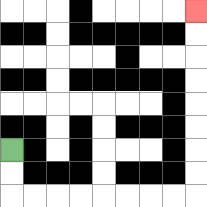{'start': '[0, 6]', 'end': '[8, 0]', 'path_directions': 'D,D,R,R,R,R,R,R,R,R,U,U,U,U,U,U,U,U', 'path_coordinates': '[[0, 6], [0, 7], [0, 8], [1, 8], [2, 8], [3, 8], [4, 8], [5, 8], [6, 8], [7, 8], [8, 8], [8, 7], [8, 6], [8, 5], [8, 4], [8, 3], [8, 2], [8, 1], [8, 0]]'}